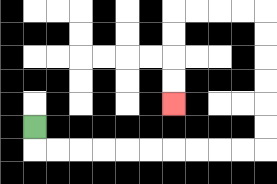{'start': '[1, 5]', 'end': '[7, 4]', 'path_directions': 'D,R,R,R,R,R,R,R,R,R,R,U,U,U,U,U,U,L,L,L,L,D,D,D,D', 'path_coordinates': '[[1, 5], [1, 6], [2, 6], [3, 6], [4, 6], [5, 6], [6, 6], [7, 6], [8, 6], [9, 6], [10, 6], [11, 6], [11, 5], [11, 4], [11, 3], [11, 2], [11, 1], [11, 0], [10, 0], [9, 0], [8, 0], [7, 0], [7, 1], [7, 2], [7, 3], [7, 4]]'}